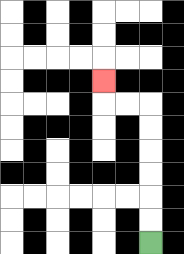{'start': '[6, 10]', 'end': '[4, 3]', 'path_directions': 'U,U,U,U,U,U,L,L,U', 'path_coordinates': '[[6, 10], [6, 9], [6, 8], [6, 7], [6, 6], [6, 5], [6, 4], [5, 4], [4, 4], [4, 3]]'}